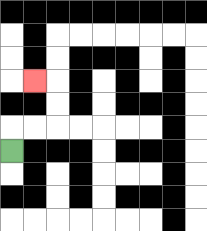{'start': '[0, 6]', 'end': '[1, 3]', 'path_directions': 'U,R,R,U,U,L', 'path_coordinates': '[[0, 6], [0, 5], [1, 5], [2, 5], [2, 4], [2, 3], [1, 3]]'}